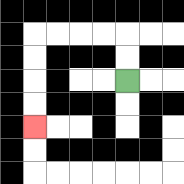{'start': '[5, 3]', 'end': '[1, 5]', 'path_directions': 'U,U,L,L,L,L,D,D,D,D', 'path_coordinates': '[[5, 3], [5, 2], [5, 1], [4, 1], [3, 1], [2, 1], [1, 1], [1, 2], [1, 3], [1, 4], [1, 5]]'}